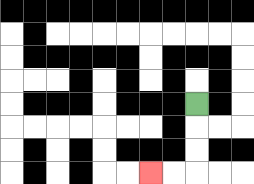{'start': '[8, 4]', 'end': '[6, 7]', 'path_directions': 'D,D,D,L,L', 'path_coordinates': '[[8, 4], [8, 5], [8, 6], [8, 7], [7, 7], [6, 7]]'}